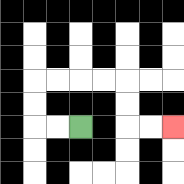{'start': '[3, 5]', 'end': '[7, 5]', 'path_directions': 'L,L,U,U,R,R,R,R,D,D,R,R', 'path_coordinates': '[[3, 5], [2, 5], [1, 5], [1, 4], [1, 3], [2, 3], [3, 3], [4, 3], [5, 3], [5, 4], [5, 5], [6, 5], [7, 5]]'}